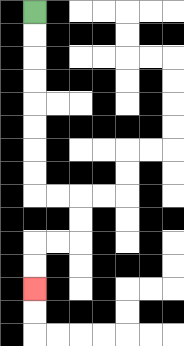{'start': '[1, 0]', 'end': '[1, 12]', 'path_directions': 'D,D,D,D,D,D,D,D,R,R,D,D,L,L,D,D', 'path_coordinates': '[[1, 0], [1, 1], [1, 2], [1, 3], [1, 4], [1, 5], [1, 6], [1, 7], [1, 8], [2, 8], [3, 8], [3, 9], [3, 10], [2, 10], [1, 10], [1, 11], [1, 12]]'}